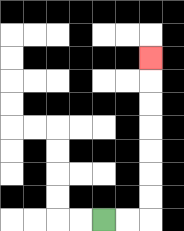{'start': '[4, 9]', 'end': '[6, 2]', 'path_directions': 'R,R,U,U,U,U,U,U,U', 'path_coordinates': '[[4, 9], [5, 9], [6, 9], [6, 8], [6, 7], [6, 6], [6, 5], [6, 4], [6, 3], [6, 2]]'}